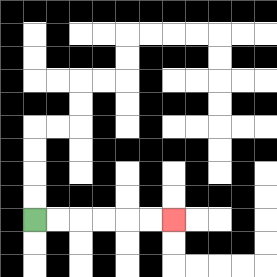{'start': '[1, 9]', 'end': '[7, 9]', 'path_directions': 'R,R,R,R,R,R', 'path_coordinates': '[[1, 9], [2, 9], [3, 9], [4, 9], [5, 9], [6, 9], [7, 9]]'}